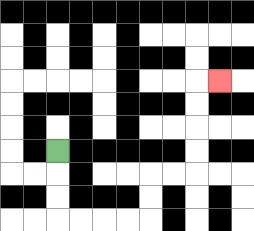{'start': '[2, 6]', 'end': '[9, 3]', 'path_directions': 'D,D,D,R,R,R,R,U,U,R,R,U,U,U,U,R', 'path_coordinates': '[[2, 6], [2, 7], [2, 8], [2, 9], [3, 9], [4, 9], [5, 9], [6, 9], [6, 8], [6, 7], [7, 7], [8, 7], [8, 6], [8, 5], [8, 4], [8, 3], [9, 3]]'}